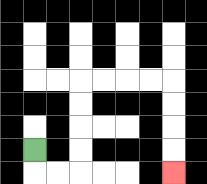{'start': '[1, 6]', 'end': '[7, 7]', 'path_directions': 'D,R,R,U,U,U,U,R,R,R,R,D,D,D,D', 'path_coordinates': '[[1, 6], [1, 7], [2, 7], [3, 7], [3, 6], [3, 5], [3, 4], [3, 3], [4, 3], [5, 3], [6, 3], [7, 3], [7, 4], [7, 5], [7, 6], [7, 7]]'}